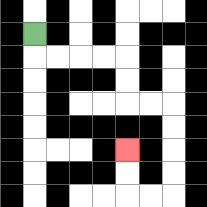{'start': '[1, 1]', 'end': '[5, 6]', 'path_directions': 'D,R,R,R,R,D,D,R,R,D,D,D,D,L,L,U,U', 'path_coordinates': '[[1, 1], [1, 2], [2, 2], [3, 2], [4, 2], [5, 2], [5, 3], [5, 4], [6, 4], [7, 4], [7, 5], [7, 6], [7, 7], [7, 8], [6, 8], [5, 8], [5, 7], [5, 6]]'}